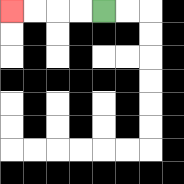{'start': '[4, 0]', 'end': '[0, 0]', 'path_directions': 'L,L,L,L', 'path_coordinates': '[[4, 0], [3, 0], [2, 0], [1, 0], [0, 0]]'}